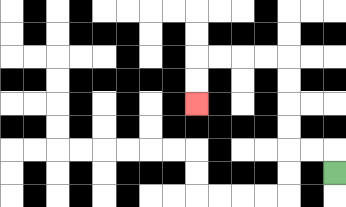{'start': '[14, 7]', 'end': '[8, 4]', 'path_directions': 'U,L,L,U,U,U,U,L,L,L,L,D,D', 'path_coordinates': '[[14, 7], [14, 6], [13, 6], [12, 6], [12, 5], [12, 4], [12, 3], [12, 2], [11, 2], [10, 2], [9, 2], [8, 2], [8, 3], [8, 4]]'}